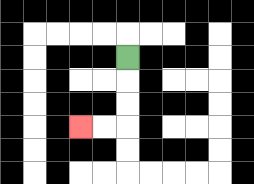{'start': '[5, 2]', 'end': '[3, 5]', 'path_directions': 'D,D,D,L,L', 'path_coordinates': '[[5, 2], [5, 3], [5, 4], [5, 5], [4, 5], [3, 5]]'}